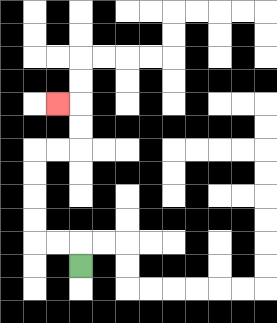{'start': '[3, 11]', 'end': '[2, 4]', 'path_directions': 'U,L,L,U,U,U,U,R,R,U,U,L', 'path_coordinates': '[[3, 11], [3, 10], [2, 10], [1, 10], [1, 9], [1, 8], [1, 7], [1, 6], [2, 6], [3, 6], [3, 5], [3, 4], [2, 4]]'}